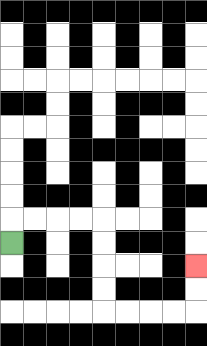{'start': '[0, 10]', 'end': '[8, 11]', 'path_directions': 'U,R,R,R,R,D,D,D,D,R,R,R,R,U,U', 'path_coordinates': '[[0, 10], [0, 9], [1, 9], [2, 9], [3, 9], [4, 9], [4, 10], [4, 11], [4, 12], [4, 13], [5, 13], [6, 13], [7, 13], [8, 13], [8, 12], [8, 11]]'}